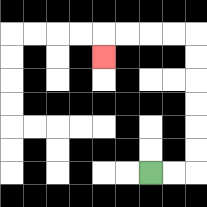{'start': '[6, 7]', 'end': '[4, 2]', 'path_directions': 'R,R,U,U,U,U,U,U,L,L,L,L,D', 'path_coordinates': '[[6, 7], [7, 7], [8, 7], [8, 6], [8, 5], [8, 4], [8, 3], [8, 2], [8, 1], [7, 1], [6, 1], [5, 1], [4, 1], [4, 2]]'}